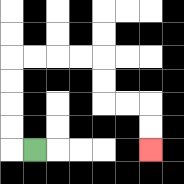{'start': '[1, 6]', 'end': '[6, 6]', 'path_directions': 'L,U,U,U,U,R,R,R,R,D,D,R,R,D,D', 'path_coordinates': '[[1, 6], [0, 6], [0, 5], [0, 4], [0, 3], [0, 2], [1, 2], [2, 2], [3, 2], [4, 2], [4, 3], [4, 4], [5, 4], [6, 4], [6, 5], [6, 6]]'}